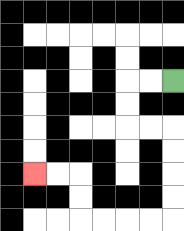{'start': '[7, 3]', 'end': '[1, 7]', 'path_directions': 'L,L,D,D,R,R,D,D,D,D,L,L,L,L,U,U,L,L', 'path_coordinates': '[[7, 3], [6, 3], [5, 3], [5, 4], [5, 5], [6, 5], [7, 5], [7, 6], [7, 7], [7, 8], [7, 9], [6, 9], [5, 9], [4, 9], [3, 9], [3, 8], [3, 7], [2, 7], [1, 7]]'}